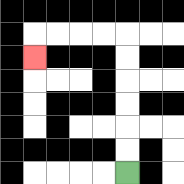{'start': '[5, 7]', 'end': '[1, 2]', 'path_directions': 'U,U,U,U,U,U,L,L,L,L,D', 'path_coordinates': '[[5, 7], [5, 6], [5, 5], [5, 4], [5, 3], [5, 2], [5, 1], [4, 1], [3, 1], [2, 1], [1, 1], [1, 2]]'}